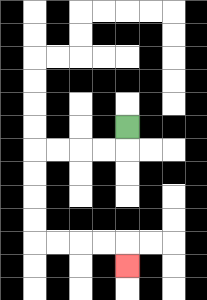{'start': '[5, 5]', 'end': '[5, 11]', 'path_directions': 'D,L,L,L,L,D,D,D,D,R,R,R,R,D', 'path_coordinates': '[[5, 5], [5, 6], [4, 6], [3, 6], [2, 6], [1, 6], [1, 7], [1, 8], [1, 9], [1, 10], [2, 10], [3, 10], [4, 10], [5, 10], [5, 11]]'}